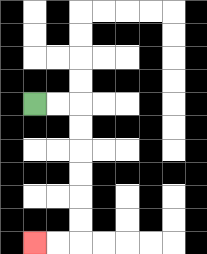{'start': '[1, 4]', 'end': '[1, 10]', 'path_directions': 'R,R,D,D,D,D,D,D,L,L', 'path_coordinates': '[[1, 4], [2, 4], [3, 4], [3, 5], [3, 6], [3, 7], [3, 8], [3, 9], [3, 10], [2, 10], [1, 10]]'}